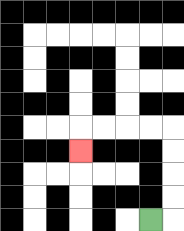{'start': '[6, 9]', 'end': '[3, 6]', 'path_directions': 'R,U,U,U,U,L,L,L,L,D', 'path_coordinates': '[[6, 9], [7, 9], [7, 8], [7, 7], [7, 6], [7, 5], [6, 5], [5, 5], [4, 5], [3, 5], [3, 6]]'}